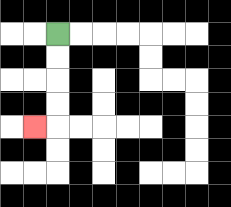{'start': '[2, 1]', 'end': '[1, 5]', 'path_directions': 'D,D,D,D,L', 'path_coordinates': '[[2, 1], [2, 2], [2, 3], [2, 4], [2, 5], [1, 5]]'}